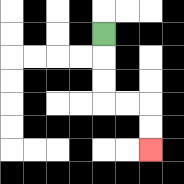{'start': '[4, 1]', 'end': '[6, 6]', 'path_directions': 'D,D,D,R,R,D,D', 'path_coordinates': '[[4, 1], [4, 2], [4, 3], [4, 4], [5, 4], [6, 4], [6, 5], [6, 6]]'}